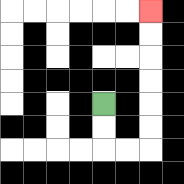{'start': '[4, 4]', 'end': '[6, 0]', 'path_directions': 'D,D,R,R,U,U,U,U,U,U', 'path_coordinates': '[[4, 4], [4, 5], [4, 6], [5, 6], [6, 6], [6, 5], [6, 4], [6, 3], [6, 2], [6, 1], [6, 0]]'}